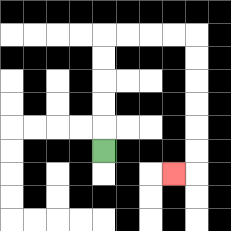{'start': '[4, 6]', 'end': '[7, 7]', 'path_directions': 'U,U,U,U,U,R,R,R,R,D,D,D,D,D,D,L', 'path_coordinates': '[[4, 6], [4, 5], [4, 4], [4, 3], [4, 2], [4, 1], [5, 1], [6, 1], [7, 1], [8, 1], [8, 2], [8, 3], [8, 4], [8, 5], [8, 6], [8, 7], [7, 7]]'}